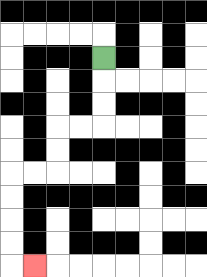{'start': '[4, 2]', 'end': '[1, 11]', 'path_directions': 'D,D,D,L,L,D,D,L,L,D,D,D,D,R', 'path_coordinates': '[[4, 2], [4, 3], [4, 4], [4, 5], [3, 5], [2, 5], [2, 6], [2, 7], [1, 7], [0, 7], [0, 8], [0, 9], [0, 10], [0, 11], [1, 11]]'}